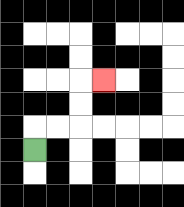{'start': '[1, 6]', 'end': '[4, 3]', 'path_directions': 'U,R,R,U,U,R', 'path_coordinates': '[[1, 6], [1, 5], [2, 5], [3, 5], [3, 4], [3, 3], [4, 3]]'}